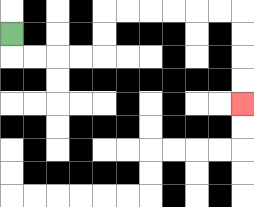{'start': '[0, 1]', 'end': '[10, 4]', 'path_directions': 'D,R,R,R,R,U,U,R,R,R,R,R,R,D,D,D,D', 'path_coordinates': '[[0, 1], [0, 2], [1, 2], [2, 2], [3, 2], [4, 2], [4, 1], [4, 0], [5, 0], [6, 0], [7, 0], [8, 0], [9, 0], [10, 0], [10, 1], [10, 2], [10, 3], [10, 4]]'}